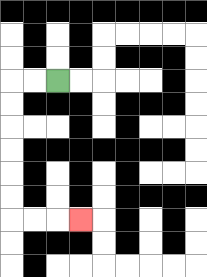{'start': '[2, 3]', 'end': '[3, 9]', 'path_directions': 'L,L,D,D,D,D,D,D,R,R,R', 'path_coordinates': '[[2, 3], [1, 3], [0, 3], [0, 4], [0, 5], [0, 6], [0, 7], [0, 8], [0, 9], [1, 9], [2, 9], [3, 9]]'}